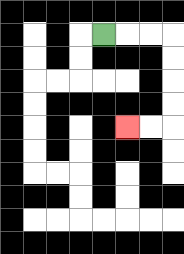{'start': '[4, 1]', 'end': '[5, 5]', 'path_directions': 'R,R,R,D,D,D,D,L,L', 'path_coordinates': '[[4, 1], [5, 1], [6, 1], [7, 1], [7, 2], [7, 3], [7, 4], [7, 5], [6, 5], [5, 5]]'}